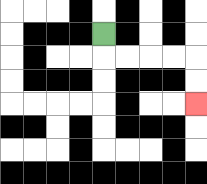{'start': '[4, 1]', 'end': '[8, 4]', 'path_directions': 'D,R,R,R,R,D,D', 'path_coordinates': '[[4, 1], [4, 2], [5, 2], [6, 2], [7, 2], [8, 2], [8, 3], [8, 4]]'}